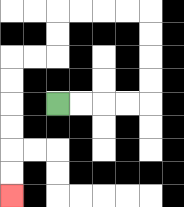{'start': '[2, 4]', 'end': '[0, 8]', 'path_directions': 'R,R,R,R,U,U,U,U,L,L,L,L,D,D,L,L,D,D,D,D,D,D', 'path_coordinates': '[[2, 4], [3, 4], [4, 4], [5, 4], [6, 4], [6, 3], [6, 2], [6, 1], [6, 0], [5, 0], [4, 0], [3, 0], [2, 0], [2, 1], [2, 2], [1, 2], [0, 2], [0, 3], [0, 4], [0, 5], [0, 6], [0, 7], [0, 8]]'}